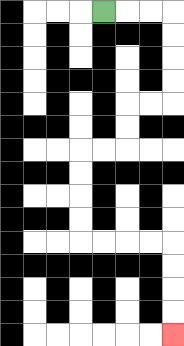{'start': '[4, 0]', 'end': '[7, 14]', 'path_directions': 'R,R,R,D,D,D,D,L,L,D,D,L,L,D,D,D,D,R,R,R,R,D,D,D,D', 'path_coordinates': '[[4, 0], [5, 0], [6, 0], [7, 0], [7, 1], [7, 2], [7, 3], [7, 4], [6, 4], [5, 4], [5, 5], [5, 6], [4, 6], [3, 6], [3, 7], [3, 8], [3, 9], [3, 10], [4, 10], [5, 10], [6, 10], [7, 10], [7, 11], [7, 12], [7, 13], [7, 14]]'}